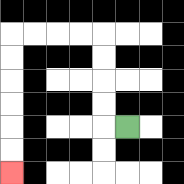{'start': '[5, 5]', 'end': '[0, 7]', 'path_directions': 'L,U,U,U,U,L,L,L,L,D,D,D,D,D,D', 'path_coordinates': '[[5, 5], [4, 5], [4, 4], [4, 3], [4, 2], [4, 1], [3, 1], [2, 1], [1, 1], [0, 1], [0, 2], [0, 3], [0, 4], [0, 5], [0, 6], [0, 7]]'}